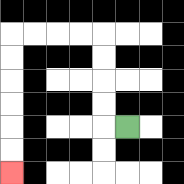{'start': '[5, 5]', 'end': '[0, 7]', 'path_directions': 'L,U,U,U,U,L,L,L,L,D,D,D,D,D,D', 'path_coordinates': '[[5, 5], [4, 5], [4, 4], [4, 3], [4, 2], [4, 1], [3, 1], [2, 1], [1, 1], [0, 1], [0, 2], [0, 3], [0, 4], [0, 5], [0, 6], [0, 7]]'}